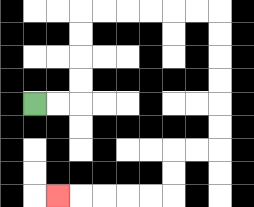{'start': '[1, 4]', 'end': '[2, 8]', 'path_directions': 'R,R,U,U,U,U,R,R,R,R,R,R,D,D,D,D,D,D,L,L,D,D,L,L,L,L,L', 'path_coordinates': '[[1, 4], [2, 4], [3, 4], [3, 3], [3, 2], [3, 1], [3, 0], [4, 0], [5, 0], [6, 0], [7, 0], [8, 0], [9, 0], [9, 1], [9, 2], [9, 3], [9, 4], [9, 5], [9, 6], [8, 6], [7, 6], [7, 7], [7, 8], [6, 8], [5, 8], [4, 8], [3, 8], [2, 8]]'}